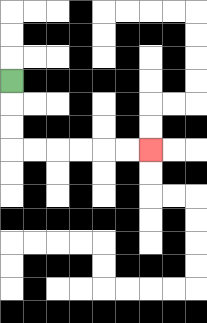{'start': '[0, 3]', 'end': '[6, 6]', 'path_directions': 'D,D,D,R,R,R,R,R,R', 'path_coordinates': '[[0, 3], [0, 4], [0, 5], [0, 6], [1, 6], [2, 6], [3, 6], [4, 6], [5, 6], [6, 6]]'}